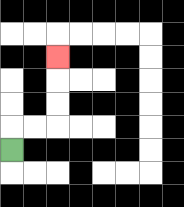{'start': '[0, 6]', 'end': '[2, 2]', 'path_directions': 'U,R,R,U,U,U', 'path_coordinates': '[[0, 6], [0, 5], [1, 5], [2, 5], [2, 4], [2, 3], [2, 2]]'}